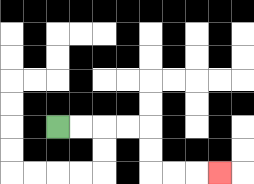{'start': '[2, 5]', 'end': '[9, 7]', 'path_directions': 'R,R,R,R,D,D,R,R,R', 'path_coordinates': '[[2, 5], [3, 5], [4, 5], [5, 5], [6, 5], [6, 6], [6, 7], [7, 7], [8, 7], [9, 7]]'}